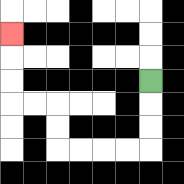{'start': '[6, 3]', 'end': '[0, 1]', 'path_directions': 'D,D,D,L,L,L,L,U,U,L,L,U,U,U', 'path_coordinates': '[[6, 3], [6, 4], [6, 5], [6, 6], [5, 6], [4, 6], [3, 6], [2, 6], [2, 5], [2, 4], [1, 4], [0, 4], [0, 3], [0, 2], [0, 1]]'}